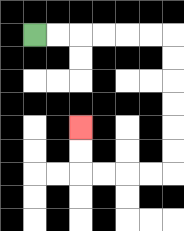{'start': '[1, 1]', 'end': '[3, 5]', 'path_directions': 'R,R,R,R,R,R,D,D,D,D,D,D,L,L,L,L,U,U', 'path_coordinates': '[[1, 1], [2, 1], [3, 1], [4, 1], [5, 1], [6, 1], [7, 1], [7, 2], [7, 3], [7, 4], [7, 5], [7, 6], [7, 7], [6, 7], [5, 7], [4, 7], [3, 7], [3, 6], [3, 5]]'}